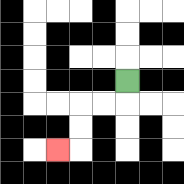{'start': '[5, 3]', 'end': '[2, 6]', 'path_directions': 'D,L,L,D,D,L', 'path_coordinates': '[[5, 3], [5, 4], [4, 4], [3, 4], [3, 5], [3, 6], [2, 6]]'}